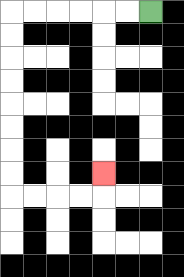{'start': '[6, 0]', 'end': '[4, 7]', 'path_directions': 'L,L,L,L,L,L,D,D,D,D,D,D,D,D,R,R,R,R,U', 'path_coordinates': '[[6, 0], [5, 0], [4, 0], [3, 0], [2, 0], [1, 0], [0, 0], [0, 1], [0, 2], [0, 3], [0, 4], [0, 5], [0, 6], [0, 7], [0, 8], [1, 8], [2, 8], [3, 8], [4, 8], [4, 7]]'}